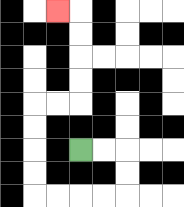{'start': '[3, 6]', 'end': '[2, 0]', 'path_directions': 'R,R,D,D,L,L,L,L,U,U,U,U,R,R,U,U,U,U,L', 'path_coordinates': '[[3, 6], [4, 6], [5, 6], [5, 7], [5, 8], [4, 8], [3, 8], [2, 8], [1, 8], [1, 7], [1, 6], [1, 5], [1, 4], [2, 4], [3, 4], [3, 3], [3, 2], [3, 1], [3, 0], [2, 0]]'}